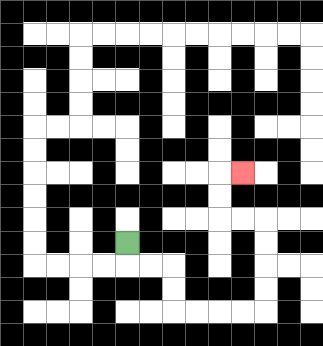{'start': '[5, 10]', 'end': '[10, 7]', 'path_directions': 'D,R,R,D,D,R,R,R,R,U,U,U,U,L,L,U,U,R', 'path_coordinates': '[[5, 10], [5, 11], [6, 11], [7, 11], [7, 12], [7, 13], [8, 13], [9, 13], [10, 13], [11, 13], [11, 12], [11, 11], [11, 10], [11, 9], [10, 9], [9, 9], [9, 8], [9, 7], [10, 7]]'}